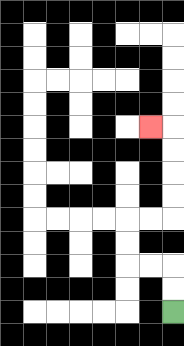{'start': '[7, 13]', 'end': '[6, 5]', 'path_directions': 'U,U,L,L,U,U,R,R,U,U,U,U,L', 'path_coordinates': '[[7, 13], [7, 12], [7, 11], [6, 11], [5, 11], [5, 10], [5, 9], [6, 9], [7, 9], [7, 8], [7, 7], [7, 6], [7, 5], [6, 5]]'}